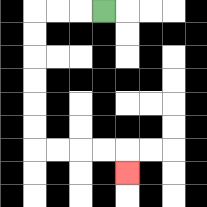{'start': '[4, 0]', 'end': '[5, 7]', 'path_directions': 'L,L,L,D,D,D,D,D,D,R,R,R,R,D', 'path_coordinates': '[[4, 0], [3, 0], [2, 0], [1, 0], [1, 1], [1, 2], [1, 3], [1, 4], [1, 5], [1, 6], [2, 6], [3, 6], [4, 6], [5, 6], [5, 7]]'}